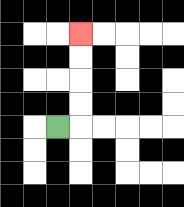{'start': '[2, 5]', 'end': '[3, 1]', 'path_directions': 'R,U,U,U,U', 'path_coordinates': '[[2, 5], [3, 5], [3, 4], [3, 3], [3, 2], [3, 1]]'}